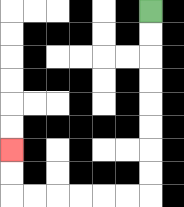{'start': '[6, 0]', 'end': '[0, 6]', 'path_directions': 'D,D,D,D,D,D,D,D,L,L,L,L,L,L,U,U', 'path_coordinates': '[[6, 0], [6, 1], [6, 2], [6, 3], [6, 4], [6, 5], [6, 6], [6, 7], [6, 8], [5, 8], [4, 8], [3, 8], [2, 8], [1, 8], [0, 8], [0, 7], [0, 6]]'}